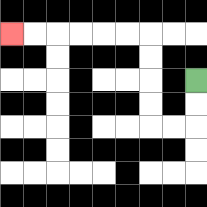{'start': '[8, 3]', 'end': '[0, 1]', 'path_directions': 'D,D,L,L,U,U,U,U,L,L,L,L,L,L', 'path_coordinates': '[[8, 3], [8, 4], [8, 5], [7, 5], [6, 5], [6, 4], [6, 3], [6, 2], [6, 1], [5, 1], [4, 1], [3, 1], [2, 1], [1, 1], [0, 1]]'}